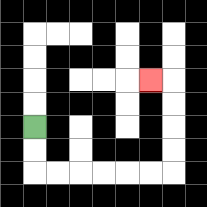{'start': '[1, 5]', 'end': '[6, 3]', 'path_directions': 'D,D,R,R,R,R,R,R,U,U,U,U,L', 'path_coordinates': '[[1, 5], [1, 6], [1, 7], [2, 7], [3, 7], [4, 7], [5, 7], [6, 7], [7, 7], [7, 6], [7, 5], [7, 4], [7, 3], [6, 3]]'}